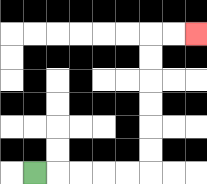{'start': '[1, 7]', 'end': '[8, 1]', 'path_directions': 'R,R,R,R,R,U,U,U,U,U,U,R,R', 'path_coordinates': '[[1, 7], [2, 7], [3, 7], [4, 7], [5, 7], [6, 7], [6, 6], [6, 5], [6, 4], [6, 3], [6, 2], [6, 1], [7, 1], [8, 1]]'}